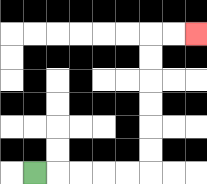{'start': '[1, 7]', 'end': '[8, 1]', 'path_directions': 'R,R,R,R,R,U,U,U,U,U,U,R,R', 'path_coordinates': '[[1, 7], [2, 7], [3, 7], [4, 7], [5, 7], [6, 7], [6, 6], [6, 5], [6, 4], [6, 3], [6, 2], [6, 1], [7, 1], [8, 1]]'}